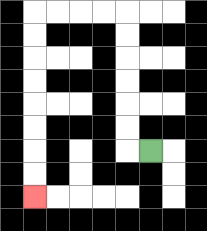{'start': '[6, 6]', 'end': '[1, 8]', 'path_directions': 'L,U,U,U,U,U,U,L,L,L,L,D,D,D,D,D,D,D,D', 'path_coordinates': '[[6, 6], [5, 6], [5, 5], [5, 4], [5, 3], [5, 2], [5, 1], [5, 0], [4, 0], [3, 0], [2, 0], [1, 0], [1, 1], [1, 2], [1, 3], [1, 4], [1, 5], [1, 6], [1, 7], [1, 8]]'}